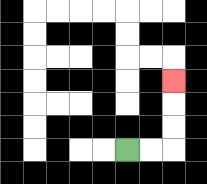{'start': '[5, 6]', 'end': '[7, 3]', 'path_directions': 'R,R,U,U,U', 'path_coordinates': '[[5, 6], [6, 6], [7, 6], [7, 5], [7, 4], [7, 3]]'}